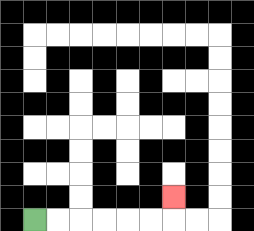{'start': '[1, 9]', 'end': '[7, 8]', 'path_directions': 'R,R,R,R,R,R,U', 'path_coordinates': '[[1, 9], [2, 9], [3, 9], [4, 9], [5, 9], [6, 9], [7, 9], [7, 8]]'}